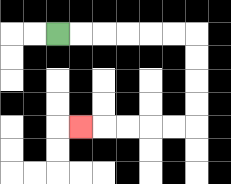{'start': '[2, 1]', 'end': '[3, 5]', 'path_directions': 'R,R,R,R,R,R,D,D,D,D,L,L,L,L,L', 'path_coordinates': '[[2, 1], [3, 1], [4, 1], [5, 1], [6, 1], [7, 1], [8, 1], [8, 2], [8, 3], [8, 4], [8, 5], [7, 5], [6, 5], [5, 5], [4, 5], [3, 5]]'}